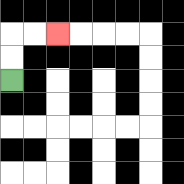{'start': '[0, 3]', 'end': '[2, 1]', 'path_directions': 'U,U,R,R', 'path_coordinates': '[[0, 3], [0, 2], [0, 1], [1, 1], [2, 1]]'}